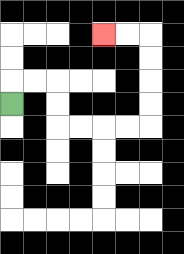{'start': '[0, 4]', 'end': '[4, 1]', 'path_directions': 'U,R,R,D,D,R,R,R,R,U,U,U,U,L,L', 'path_coordinates': '[[0, 4], [0, 3], [1, 3], [2, 3], [2, 4], [2, 5], [3, 5], [4, 5], [5, 5], [6, 5], [6, 4], [6, 3], [6, 2], [6, 1], [5, 1], [4, 1]]'}